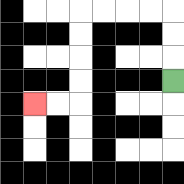{'start': '[7, 3]', 'end': '[1, 4]', 'path_directions': 'U,U,U,L,L,L,L,D,D,D,D,L,L', 'path_coordinates': '[[7, 3], [7, 2], [7, 1], [7, 0], [6, 0], [5, 0], [4, 0], [3, 0], [3, 1], [3, 2], [3, 3], [3, 4], [2, 4], [1, 4]]'}